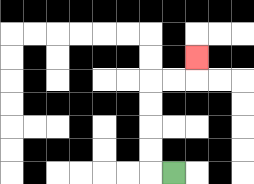{'start': '[7, 7]', 'end': '[8, 2]', 'path_directions': 'L,U,U,U,U,R,R,U', 'path_coordinates': '[[7, 7], [6, 7], [6, 6], [6, 5], [6, 4], [6, 3], [7, 3], [8, 3], [8, 2]]'}